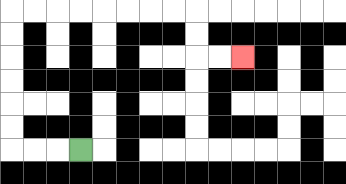{'start': '[3, 6]', 'end': '[10, 2]', 'path_directions': 'L,L,L,U,U,U,U,U,U,R,R,R,R,R,R,R,R,D,D,R,R', 'path_coordinates': '[[3, 6], [2, 6], [1, 6], [0, 6], [0, 5], [0, 4], [0, 3], [0, 2], [0, 1], [0, 0], [1, 0], [2, 0], [3, 0], [4, 0], [5, 0], [6, 0], [7, 0], [8, 0], [8, 1], [8, 2], [9, 2], [10, 2]]'}